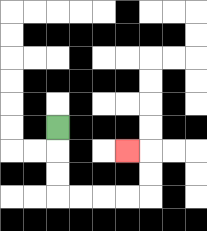{'start': '[2, 5]', 'end': '[5, 6]', 'path_directions': 'D,D,D,R,R,R,R,U,U,L', 'path_coordinates': '[[2, 5], [2, 6], [2, 7], [2, 8], [3, 8], [4, 8], [5, 8], [6, 8], [6, 7], [6, 6], [5, 6]]'}